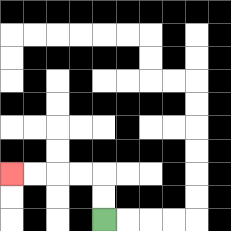{'start': '[4, 9]', 'end': '[0, 7]', 'path_directions': 'U,U,L,L,L,L', 'path_coordinates': '[[4, 9], [4, 8], [4, 7], [3, 7], [2, 7], [1, 7], [0, 7]]'}